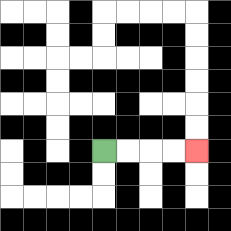{'start': '[4, 6]', 'end': '[8, 6]', 'path_directions': 'R,R,R,R', 'path_coordinates': '[[4, 6], [5, 6], [6, 6], [7, 6], [8, 6]]'}